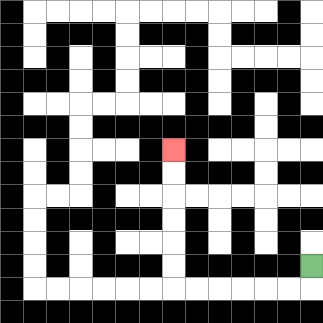{'start': '[13, 11]', 'end': '[7, 6]', 'path_directions': 'D,L,L,L,L,L,L,U,U,U,U,U,U', 'path_coordinates': '[[13, 11], [13, 12], [12, 12], [11, 12], [10, 12], [9, 12], [8, 12], [7, 12], [7, 11], [7, 10], [7, 9], [7, 8], [7, 7], [7, 6]]'}